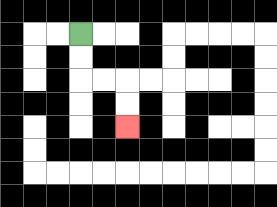{'start': '[3, 1]', 'end': '[5, 5]', 'path_directions': 'D,D,R,R,D,D', 'path_coordinates': '[[3, 1], [3, 2], [3, 3], [4, 3], [5, 3], [5, 4], [5, 5]]'}